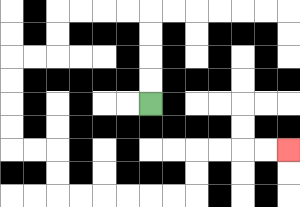{'start': '[6, 4]', 'end': '[12, 6]', 'path_directions': 'U,U,U,U,L,L,L,L,D,D,L,L,D,D,D,D,R,R,D,D,R,R,R,R,R,R,U,U,R,R,R,R', 'path_coordinates': '[[6, 4], [6, 3], [6, 2], [6, 1], [6, 0], [5, 0], [4, 0], [3, 0], [2, 0], [2, 1], [2, 2], [1, 2], [0, 2], [0, 3], [0, 4], [0, 5], [0, 6], [1, 6], [2, 6], [2, 7], [2, 8], [3, 8], [4, 8], [5, 8], [6, 8], [7, 8], [8, 8], [8, 7], [8, 6], [9, 6], [10, 6], [11, 6], [12, 6]]'}